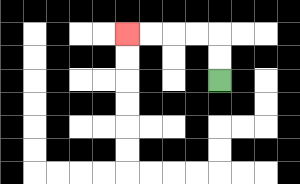{'start': '[9, 3]', 'end': '[5, 1]', 'path_directions': 'U,U,L,L,L,L', 'path_coordinates': '[[9, 3], [9, 2], [9, 1], [8, 1], [7, 1], [6, 1], [5, 1]]'}